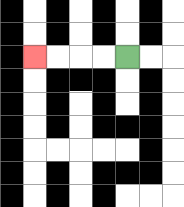{'start': '[5, 2]', 'end': '[1, 2]', 'path_directions': 'L,L,L,L', 'path_coordinates': '[[5, 2], [4, 2], [3, 2], [2, 2], [1, 2]]'}